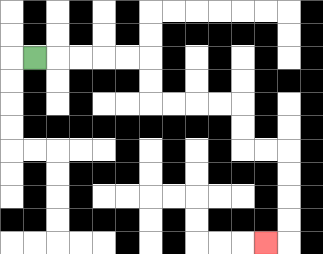{'start': '[1, 2]', 'end': '[11, 10]', 'path_directions': 'R,R,R,R,R,D,D,R,R,R,R,D,D,R,R,D,D,D,D,L', 'path_coordinates': '[[1, 2], [2, 2], [3, 2], [4, 2], [5, 2], [6, 2], [6, 3], [6, 4], [7, 4], [8, 4], [9, 4], [10, 4], [10, 5], [10, 6], [11, 6], [12, 6], [12, 7], [12, 8], [12, 9], [12, 10], [11, 10]]'}